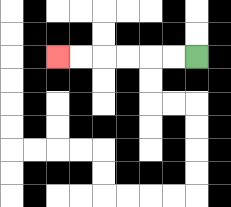{'start': '[8, 2]', 'end': '[2, 2]', 'path_directions': 'L,L,L,L,L,L', 'path_coordinates': '[[8, 2], [7, 2], [6, 2], [5, 2], [4, 2], [3, 2], [2, 2]]'}